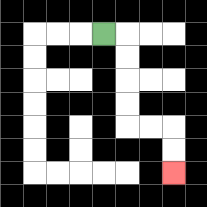{'start': '[4, 1]', 'end': '[7, 7]', 'path_directions': 'R,D,D,D,D,R,R,D,D', 'path_coordinates': '[[4, 1], [5, 1], [5, 2], [5, 3], [5, 4], [5, 5], [6, 5], [7, 5], [7, 6], [7, 7]]'}